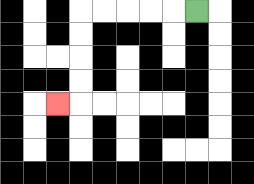{'start': '[8, 0]', 'end': '[2, 4]', 'path_directions': 'L,L,L,L,L,D,D,D,D,L', 'path_coordinates': '[[8, 0], [7, 0], [6, 0], [5, 0], [4, 0], [3, 0], [3, 1], [3, 2], [3, 3], [3, 4], [2, 4]]'}